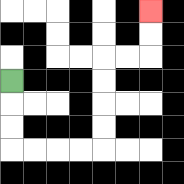{'start': '[0, 3]', 'end': '[6, 0]', 'path_directions': 'D,D,D,R,R,R,R,U,U,U,U,R,R,U,U', 'path_coordinates': '[[0, 3], [0, 4], [0, 5], [0, 6], [1, 6], [2, 6], [3, 6], [4, 6], [4, 5], [4, 4], [4, 3], [4, 2], [5, 2], [6, 2], [6, 1], [6, 0]]'}